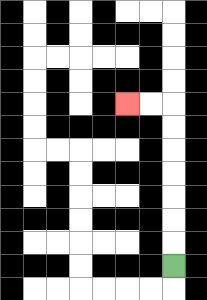{'start': '[7, 11]', 'end': '[5, 4]', 'path_directions': 'U,U,U,U,U,U,U,L,L', 'path_coordinates': '[[7, 11], [7, 10], [7, 9], [7, 8], [7, 7], [7, 6], [7, 5], [7, 4], [6, 4], [5, 4]]'}